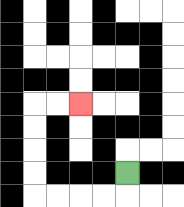{'start': '[5, 7]', 'end': '[3, 4]', 'path_directions': 'D,L,L,L,L,U,U,U,U,R,R', 'path_coordinates': '[[5, 7], [5, 8], [4, 8], [3, 8], [2, 8], [1, 8], [1, 7], [1, 6], [1, 5], [1, 4], [2, 4], [3, 4]]'}